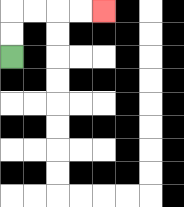{'start': '[0, 2]', 'end': '[4, 0]', 'path_directions': 'U,U,R,R,R,R', 'path_coordinates': '[[0, 2], [0, 1], [0, 0], [1, 0], [2, 0], [3, 0], [4, 0]]'}